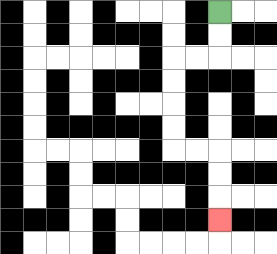{'start': '[9, 0]', 'end': '[9, 9]', 'path_directions': 'D,D,L,L,D,D,D,D,R,R,D,D,D', 'path_coordinates': '[[9, 0], [9, 1], [9, 2], [8, 2], [7, 2], [7, 3], [7, 4], [7, 5], [7, 6], [8, 6], [9, 6], [9, 7], [9, 8], [9, 9]]'}